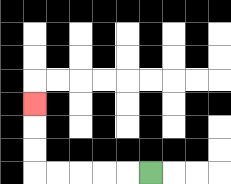{'start': '[6, 7]', 'end': '[1, 4]', 'path_directions': 'L,L,L,L,L,U,U,U', 'path_coordinates': '[[6, 7], [5, 7], [4, 7], [3, 7], [2, 7], [1, 7], [1, 6], [1, 5], [1, 4]]'}